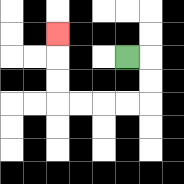{'start': '[5, 2]', 'end': '[2, 1]', 'path_directions': 'R,D,D,L,L,L,L,U,U,U', 'path_coordinates': '[[5, 2], [6, 2], [6, 3], [6, 4], [5, 4], [4, 4], [3, 4], [2, 4], [2, 3], [2, 2], [2, 1]]'}